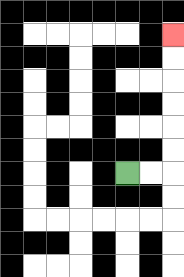{'start': '[5, 7]', 'end': '[7, 1]', 'path_directions': 'R,R,U,U,U,U,U,U', 'path_coordinates': '[[5, 7], [6, 7], [7, 7], [7, 6], [7, 5], [7, 4], [7, 3], [7, 2], [7, 1]]'}